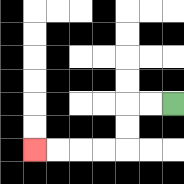{'start': '[7, 4]', 'end': '[1, 6]', 'path_directions': 'L,L,D,D,L,L,L,L', 'path_coordinates': '[[7, 4], [6, 4], [5, 4], [5, 5], [5, 6], [4, 6], [3, 6], [2, 6], [1, 6]]'}